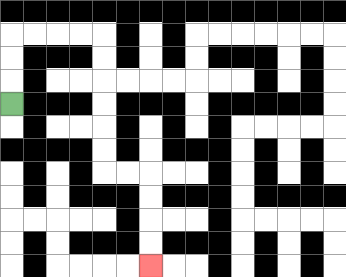{'start': '[0, 4]', 'end': '[6, 11]', 'path_directions': 'U,U,U,R,R,R,R,D,D,D,D,D,D,R,R,D,D,D,D', 'path_coordinates': '[[0, 4], [0, 3], [0, 2], [0, 1], [1, 1], [2, 1], [3, 1], [4, 1], [4, 2], [4, 3], [4, 4], [4, 5], [4, 6], [4, 7], [5, 7], [6, 7], [6, 8], [6, 9], [6, 10], [6, 11]]'}